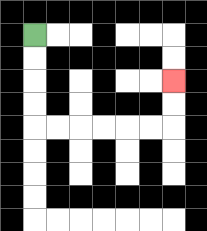{'start': '[1, 1]', 'end': '[7, 3]', 'path_directions': 'D,D,D,D,R,R,R,R,R,R,U,U', 'path_coordinates': '[[1, 1], [1, 2], [1, 3], [1, 4], [1, 5], [2, 5], [3, 5], [4, 5], [5, 5], [6, 5], [7, 5], [7, 4], [7, 3]]'}